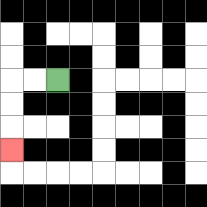{'start': '[2, 3]', 'end': '[0, 6]', 'path_directions': 'L,L,D,D,D', 'path_coordinates': '[[2, 3], [1, 3], [0, 3], [0, 4], [0, 5], [0, 6]]'}